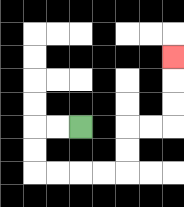{'start': '[3, 5]', 'end': '[7, 2]', 'path_directions': 'L,L,D,D,R,R,R,R,U,U,R,R,U,U,U', 'path_coordinates': '[[3, 5], [2, 5], [1, 5], [1, 6], [1, 7], [2, 7], [3, 7], [4, 7], [5, 7], [5, 6], [5, 5], [6, 5], [7, 5], [7, 4], [7, 3], [7, 2]]'}